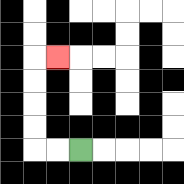{'start': '[3, 6]', 'end': '[2, 2]', 'path_directions': 'L,L,U,U,U,U,R', 'path_coordinates': '[[3, 6], [2, 6], [1, 6], [1, 5], [1, 4], [1, 3], [1, 2], [2, 2]]'}